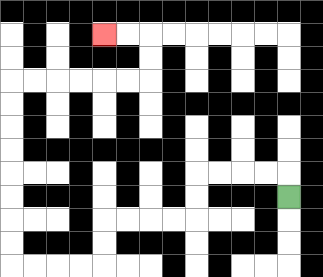{'start': '[12, 8]', 'end': '[4, 1]', 'path_directions': 'U,L,L,L,L,D,D,L,L,L,L,D,D,L,L,L,L,U,U,U,U,U,U,U,U,R,R,R,R,R,R,U,U,L,L', 'path_coordinates': '[[12, 8], [12, 7], [11, 7], [10, 7], [9, 7], [8, 7], [8, 8], [8, 9], [7, 9], [6, 9], [5, 9], [4, 9], [4, 10], [4, 11], [3, 11], [2, 11], [1, 11], [0, 11], [0, 10], [0, 9], [0, 8], [0, 7], [0, 6], [0, 5], [0, 4], [0, 3], [1, 3], [2, 3], [3, 3], [4, 3], [5, 3], [6, 3], [6, 2], [6, 1], [5, 1], [4, 1]]'}